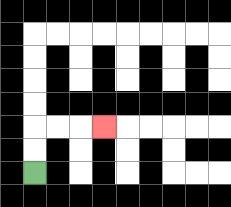{'start': '[1, 7]', 'end': '[4, 5]', 'path_directions': 'U,U,R,R,R', 'path_coordinates': '[[1, 7], [1, 6], [1, 5], [2, 5], [3, 5], [4, 5]]'}